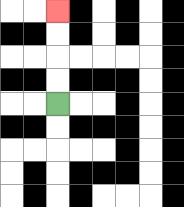{'start': '[2, 4]', 'end': '[2, 0]', 'path_directions': 'U,U,U,U', 'path_coordinates': '[[2, 4], [2, 3], [2, 2], [2, 1], [2, 0]]'}